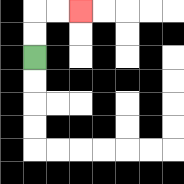{'start': '[1, 2]', 'end': '[3, 0]', 'path_directions': 'U,U,R,R', 'path_coordinates': '[[1, 2], [1, 1], [1, 0], [2, 0], [3, 0]]'}